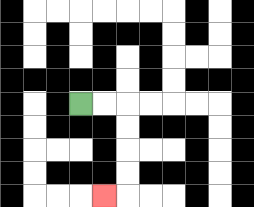{'start': '[3, 4]', 'end': '[4, 8]', 'path_directions': 'R,R,D,D,D,D,L', 'path_coordinates': '[[3, 4], [4, 4], [5, 4], [5, 5], [5, 6], [5, 7], [5, 8], [4, 8]]'}